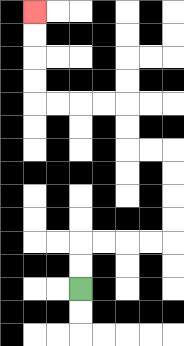{'start': '[3, 12]', 'end': '[1, 0]', 'path_directions': 'U,U,R,R,R,R,U,U,U,U,L,L,U,U,L,L,L,L,U,U,U,U', 'path_coordinates': '[[3, 12], [3, 11], [3, 10], [4, 10], [5, 10], [6, 10], [7, 10], [7, 9], [7, 8], [7, 7], [7, 6], [6, 6], [5, 6], [5, 5], [5, 4], [4, 4], [3, 4], [2, 4], [1, 4], [1, 3], [1, 2], [1, 1], [1, 0]]'}